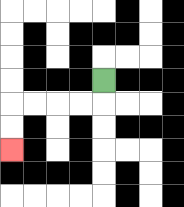{'start': '[4, 3]', 'end': '[0, 6]', 'path_directions': 'D,L,L,L,L,D,D', 'path_coordinates': '[[4, 3], [4, 4], [3, 4], [2, 4], [1, 4], [0, 4], [0, 5], [0, 6]]'}